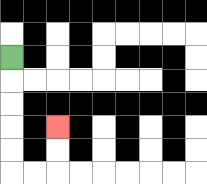{'start': '[0, 2]', 'end': '[2, 5]', 'path_directions': 'D,D,D,D,D,R,R,U,U', 'path_coordinates': '[[0, 2], [0, 3], [0, 4], [0, 5], [0, 6], [0, 7], [1, 7], [2, 7], [2, 6], [2, 5]]'}